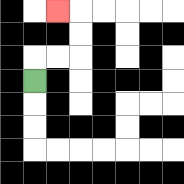{'start': '[1, 3]', 'end': '[2, 0]', 'path_directions': 'U,R,R,U,U,L', 'path_coordinates': '[[1, 3], [1, 2], [2, 2], [3, 2], [3, 1], [3, 0], [2, 0]]'}